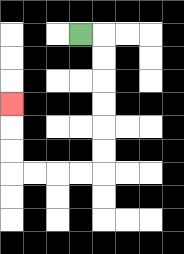{'start': '[3, 1]', 'end': '[0, 4]', 'path_directions': 'R,D,D,D,D,D,D,L,L,L,L,U,U,U', 'path_coordinates': '[[3, 1], [4, 1], [4, 2], [4, 3], [4, 4], [4, 5], [4, 6], [4, 7], [3, 7], [2, 7], [1, 7], [0, 7], [0, 6], [0, 5], [0, 4]]'}